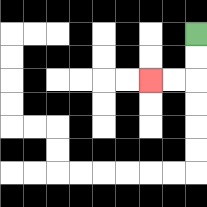{'start': '[8, 1]', 'end': '[6, 3]', 'path_directions': 'D,D,L,L', 'path_coordinates': '[[8, 1], [8, 2], [8, 3], [7, 3], [6, 3]]'}